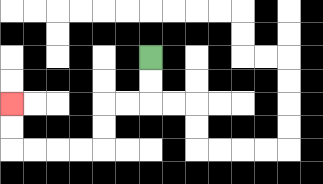{'start': '[6, 2]', 'end': '[0, 4]', 'path_directions': 'D,D,L,L,D,D,L,L,L,L,U,U', 'path_coordinates': '[[6, 2], [6, 3], [6, 4], [5, 4], [4, 4], [4, 5], [4, 6], [3, 6], [2, 6], [1, 6], [0, 6], [0, 5], [0, 4]]'}